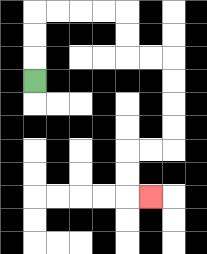{'start': '[1, 3]', 'end': '[6, 8]', 'path_directions': 'U,U,U,R,R,R,R,D,D,R,R,D,D,D,D,L,L,D,D,R', 'path_coordinates': '[[1, 3], [1, 2], [1, 1], [1, 0], [2, 0], [3, 0], [4, 0], [5, 0], [5, 1], [5, 2], [6, 2], [7, 2], [7, 3], [7, 4], [7, 5], [7, 6], [6, 6], [5, 6], [5, 7], [5, 8], [6, 8]]'}